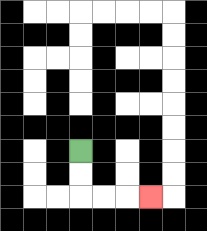{'start': '[3, 6]', 'end': '[6, 8]', 'path_directions': 'D,D,R,R,R', 'path_coordinates': '[[3, 6], [3, 7], [3, 8], [4, 8], [5, 8], [6, 8]]'}